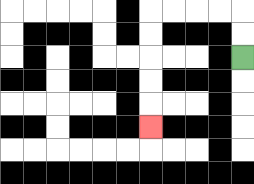{'start': '[10, 2]', 'end': '[6, 5]', 'path_directions': 'U,U,L,L,L,L,D,D,D,D,D', 'path_coordinates': '[[10, 2], [10, 1], [10, 0], [9, 0], [8, 0], [7, 0], [6, 0], [6, 1], [6, 2], [6, 3], [6, 4], [6, 5]]'}